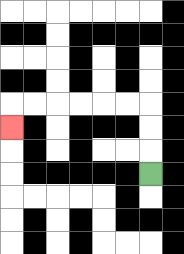{'start': '[6, 7]', 'end': '[0, 5]', 'path_directions': 'U,U,U,L,L,L,L,L,L,D', 'path_coordinates': '[[6, 7], [6, 6], [6, 5], [6, 4], [5, 4], [4, 4], [3, 4], [2, 4], [1, 4], [0, 4], [0, 5]]'}